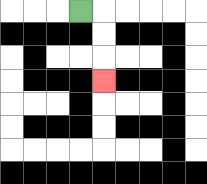{'start': '[3, 0]', 'end': '[4, 3]', 'path_directions': 'R,D,D,D', 'path_coordinates': '[[3, 0], [4, 0], [4, 1], [4, 2], [4, 3]]'}